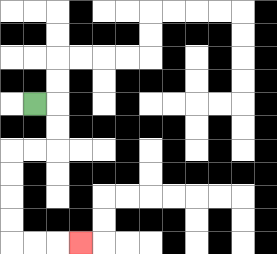{'start': '[1, 4]', 'end': '[3, 10]', 'path_directions': 'R,D,D,L,L,D,D,D,D,R,R,R', 'path_coordinates': '[[1, 4], [2, 4], [2, 5], [2, 6], [1, 6], [0, 6], [0, 7], [0, 8], [0, 9], [0, 10], [1, 10], [2, 10], [3, 10]]'}